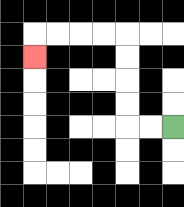{'start': '[7, 5]', 'end': '[1, 2]', 'path_directions': 'L,L,U,U,U,U,L,L,L,L,D', 'path_coordinates': '[[7, 5], [6, 5], [5, 5], [5, 4], [5, 3], [5, 2], [5, 1], [4, 1], [3, 1], [2, 1], [1, 1], [1, 2]]'}